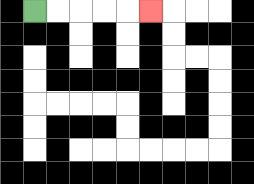{'start': '[1, 0]', 'end': '[6, 0]', 'path_directions': 'R,R,R,R,R', 'path_coordinates': '[[1, 0], [2, 0], [3, 0], [4, 0], [5, 0], [6, 0]]'}